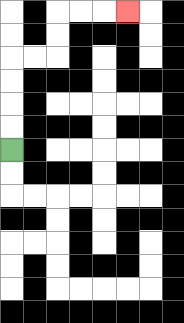{'start': '[0, 6]', 'end': '[5, 0]', 'path_directions': 'U,U,U,U,R,R,U,U,R,R,R', 'path_coordinates': '[[0, 6], [0, 5], [0, 4], [0, 3], [0, 2], [1, 2], [2, 2], [2, 1], [2, 0], [3, 0], [4, 0], [5, 0]]'}